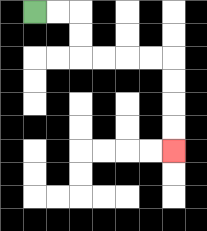{'start': '[1, 0]', 'end': '[7, 6]', 'path_directions': 'R,R,D,D,R,R,R,R,D,D,D,D', 'path_coordinates': '[[1, 0], [2, 0], [3, 0], [3, 1], [3, 2], [4, 2], [5, 2], [6, 2], [7, 2], [7, 3], [7, 4], [7, 5], [7, 6]]'}